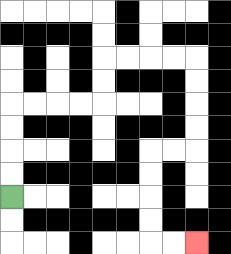{'start': '[0, 8]', 'end': '[8, 10]', 'path_directions': 'U,U,U,U,R,R,R,R,U,U,R,R,R,R,D,D,D,D,L,L,D,D,D,D,R,R', 'path_coordinates': '[[0, 8], [0, 7], [0, 6], [0, 5], [0, 4], [1, 4], [2, 4], [3, 4], [4, 4], [4, 3], [4, 2], [5, 2], [6, 2], [7, 2], [8, 2], [8, 3], [8, 4], [8, 5], [8, 6], [7, 6], [6, 6], [6, 7], [6, 8], [6, 9], [6, 10], [7, 10], [8, 10]]'}